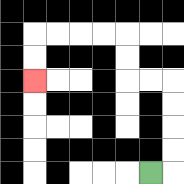{'start': '[6, 7]', 'end': '[1, 3]', 'path_directions': 'R,U,U,U,U,L,L,U,U,L,L,L,L,D,D', 'path_coordinates': '[[6, 7], [7, 7], [7, 6], [7, 5], [7, 4], [7, 3], [6, 3], [5, 3], [5, 2], [5, 1], [4, 1], [3, 1], [2, 1], [1, 1], [1, 2], [1, 3]]'}